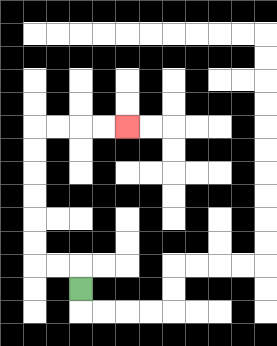{'start': '[3, 12]', 'end': '[5, 5]', 'path_directions': 'U,L,L,U,U,U,U,U,U,R,R,R,R', 'path_coordinates': '[[3, 12], [3, 11], [2, 11], [1, 11], [1, 10], [1, 9], [1, 8], [1, 7], [1, 6], [1, 5], [2, 5], [3, 5], [4, 5], [5, 5]]'}